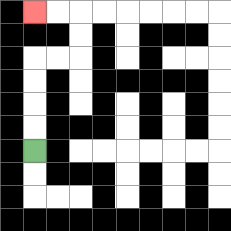{'start': '[1, 6]', 'end': '[1, 0]', 'path_directions': 'U,U,U,U,R,R,U,U,L,L', 'path_coordinates': '[[1, 6], [1, 5], [1, 4], [1, 3], [1, 2], [2, 2], [3, 2], [3, 1], [3, 0], [2, 0], [1, 0]]'}